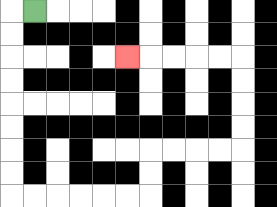{'start': '[1, 0]', 'end': '[5, 2]', 'path_directions': 'L,D,D,D,D,D,D,D,D,R,R,R,R,R,R,U,U,R,R,R,R,U,U,U,U,L,L,L,L,L', 'path_coordinates': '[[1, 0], [0, 0], [0, 1], [0, 2], [0, 3], [0, 4], [0, 5], [0, 6], [0, 7], [0, 8], [1, 8], [2, 8], [3, 8], [4, 8], [5, 8], [6, 8], [6, 7], [6, 6], [7, 6], [8, 6], [9, 6], [10, 6], [10, 5], [10, 4], [10, 3], [10, 2], [9, 2], [8, 2], [7, 2], [6, 2], [5, 2]]'}